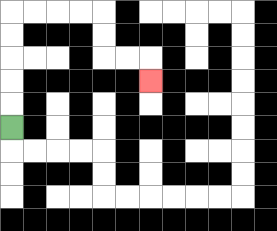{'start': '[0, 5]', 'end': '[6, 3]', 'path_directions': 'U,U,U,U,U,R,R,R,R,D,D,R,R,D', 'path_coordinates': '[[0, 5], [0, 4], [0, 3], [0, 2], [0, 1], [0, 0], [1, 0], [2, 0], [3, 0], [4, 0], [4, 1], [4, 2], [5, 2], [6, 2], [6, 3]]'}